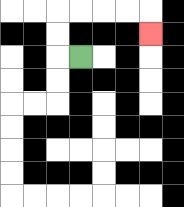{'start': '[3, 2]', 'end': '[6, 1]', 'path_directions': 'L,U,U,R,R,R,R,D', 'path_coordinates': '[[3, 2], [2, 2], [2, 1], [2, 0], [3, 0], [4, 0], [5, 0], [6, 0], [6, 1]]'}